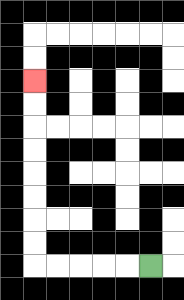{'start': '[6, 11]', 'end': '[1, 3]', 'path_directions': 'L,L,L,L,L,U,U,U,U,U,U,U,U', 'path_coordinates': '[[6, 11], [5, 11], [4, 11], [3, 11], [2, 11], [1, 11], [1, 10], [1, 9], [1, 8], [1, 7], [1, 6], [1, 5], [1, 4], [1, 3]]'}